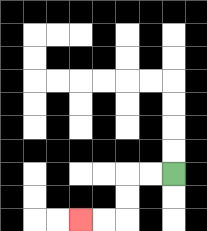{'start': '[7, 7]', 'end': '[3, 9]', 'path_directions': 'L,L,D,D,L,L', 'path_coordinates': '[[7, 7], [6, 7], [5, 7], [5, 8], [5, 9], [4, 9], [3, 9]]'}